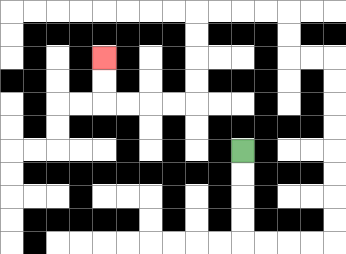{'start': '[10, 6]', 'end': '[4, 2]', 'path_directions': 'D,D,D,D,R,R,R,R,U,U,U,U,U,U,U,U,L,L,U,U,L,L,L,L,D,D,D,D,L,L,L,L,U,U', 'path_coordinates': '[[10, 6], [10, 7], [10, 8], [10, 9], [10, 10], [11, 10], [12, 10], [13, 10], [14, 10], [14, 9], [14, 8], [14, 7], [14, 6], [14, 5], [14, 4], [14, 3], [14, 2], [13, 2], [12, 2], [12, 1], [12, 0], [11, 0], [10, 0], [9, 0], [8, 0], [8, 1], [8, 2], [8, 3], [8, 4], [7, 4], [6, 4], [5, 4], [4, 4], [4, 3], [4, 2]]'}